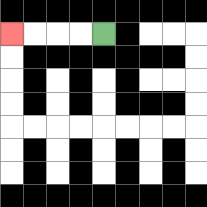{'start': '[4, 1]', 'end': '[0, 1]', 'path_directions': 'L,L,L,L', 'path_coordinates': '[[4, 1], [3, 1], [2, 1], [1, 1], [0, 1]]'}